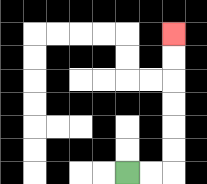{'start': '[5, 7]', 'end': '[7, 1]', 'path_directions': 'R,R,U,U,U,U,U,U', 'path_coordinates': '[[5, 7], [6, 7], [7, 7], [7, 6], [7, 5], [7, 4], [7, 3], [7, 2], [7, 1]]'}